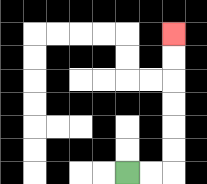{'start': '[5, 7]', 'end': '[7, 1]', 'path_directions': 'R,R,U,U,U,U,U,U', 'path_coordinates': '[[5, 7], [6, 7], [7, 7], [7, 6], [7, 5], [7, 4], [7, 3], [7, 2], [7, 1]]'}